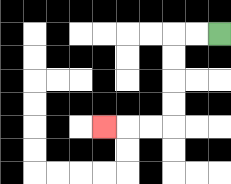{'start': '[9, 1]', 'end': '[4, 5]', 'path_directions': 'L,L,D,D,D,D,L,L,L', 'path_coordinates': '[[9, 1], [8, 1], [7, 1], [7, 2], [7, 3], [7, 4], [7, 5], [6, 5], [5, 5], [4, 5]]'}